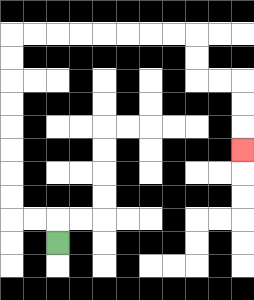{'start': '[2, 10]', 'end': '[10, 6]', 'path_directions': 'U,L,L,U,U,U,U,U,U,U,U,R,R,R,R,R,R,R,R,D,D,R,R,D,D,D', 'path_coordinates': '[[2, 10], [2, 9], [1, 9], [0, 9], [0, 8], [0, 7], [0, 6], [0, 5], [0, 4], [0, 3], [0, 2], [0, 1], [1, 1], [2, 1], [3, 1], [4, 1], [5, 1], [6, 1], [7, 1], [8, 1], [8, 2], [8, 3], [9, 3], [10, 3], [10, 4], [10, 5], [10, 6]]'}